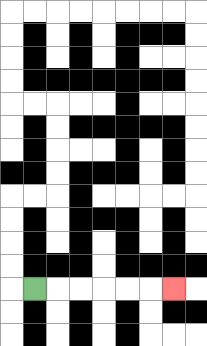{'start': '[1, 12]', 'end': '[7, 12]', 'path_directions': 'R,R,R,R,R,R', 'path_coordinates': '[[1, 12], [2, 12], [3, 12], [4, 12], [5, 12], [6, 12], [7, 12]]'}